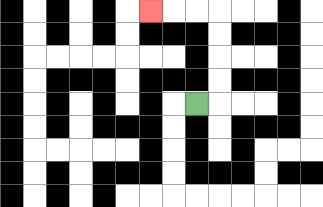{'start': '[8, 4]', 'end': '[6, 0]', 'path_directions': 'R,U,U,U,U,L,L,L', 'path_coordinates': '[[8, 4], [9, 4], [9, 3], [9, 2], [9, 1], [9, 0], [8, 0], [7, 0], [6, 0]]'}